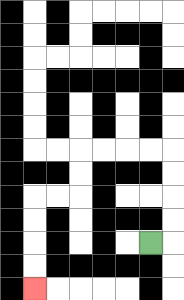{'start': '[6, 10]', 'end': '[1, 12]', 'path_directions': 'R,U,U,U,U,L,L,L,L,D,D,L,L,D,D,D,D', 'path_coordinates': '[[6, 10], [7, 10], [7, 9], [7, 8], [7, 7], [7, 6], [6, 6], [5, 6], [4, 6], [3, 6], [3, 7], [3, 8], [2, 8], [1, 8], [1, 9], [1, 10], [1, 11], [1, 12]]'}